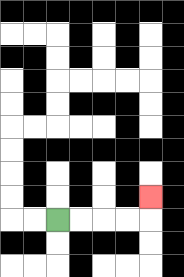{'start': '[2, 9]', 'end': '[6, 8]', 'path_directions': 'R,R,R,R,U', 'path_coordinates': '[[2, 9], [3, 9], [4, 9], [5, 9], [6, 9], [6, 8]]'}